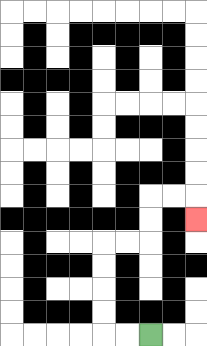{'start': '[6, 14]', 'end': '[8, 9]', 'path_directions': 'L,L,U,U,U,U,R,R,U,U,R,R,D', 'path_coordinates': '[[6, 14], [5, 14], [4, 14], [4, 13], [4, 12], [4, 11], [4, 10], [5, 10], [6, 10], [6, 9], [6, 8], [7, 8], [8, 8], [8, 9]]'}